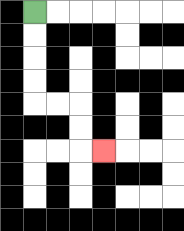{'start': '[1, 0]', 'end': '[4, 6]', 'path_directions': 'D,D,D,D,R,R,D,D,R', 'path_coordinates': '[[1, 0], [1, 1], [1, 2], [1, 3], [1, 4], [2, 4], [3, 4], [3, 5], [3, 6], [4, 6]]'}